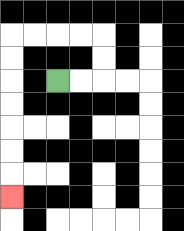{'start': '[2, 3]', 'end': '[0, 8]', 'path_directions': 'R,R,U,U,L,L,L,L,D,D,D,D,D,D,D', 'path_coordinates': '[[2, 3], [3, 3], [4, 3], [4, 2], [4, 1], [3, 1], [2, 1], [1, 1], [0, 1], [0, 2], [0, 3], [0, 4], [0, 5], [0, 6], [0, 7], [0, 8]]'}